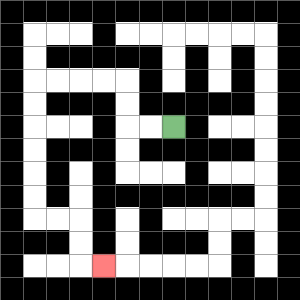{'start': '[7, 5]', 'end': '[4, 11]', 'path_directions': 'L,L,U,U,L,L,L,L,D,D,D,D,D,D,R,R,D,D,R', 'path_coordinates': '[[7, 5], [6, 5], [5, 5], [5, 4], [5, 3], [4, 3], [3, 3], [2, 3], [1, 3], [1, 4], [1, 5], [1, 6], [1, 7], [1, 8], [1, 9], [2, 9], [3, 9], [3, 10], [3, 11], [4, 11]]'}